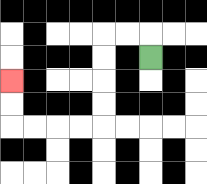{'start': '[6, 2]', 'end': '[0, 3]', 'path_directions': 'U,L,L,D,D,D,D,L,L,L,L,U,U', 'path_coordinates': '[[6, 2], [6, 1], [5, 1], [4, 1], [4, 2], [4, 3], [4, 4], [4, 5], [3, 5], [2, 5], [1, 5], [0, 5], [0, 4], [0, 3]]'}